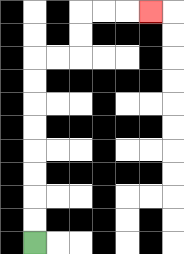{'start': '[1, 10]', 'end': '[6, 0]', 'path_directions': 'U,U,U,U,U,U,U,U,R,R,U,U,R,R,R', 'path_coordinates': '[[1, 10], [1, 9], [1, 8], [1, 7], [1, 6], [1, 5], [1, 4], [1, 3], [1, 2], [2, 2], [3, 2], [3, 1], [3, 0], [4, 0], [5, 0], [6, 0]]'}